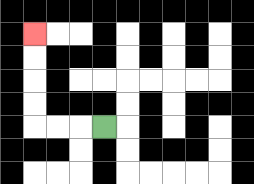{'start': '[4, 5]', 'end': '[1, 1]', 'path_directions': 'L,L,L,U,U,U,U', 'path_coordinates': '[[4, 5], [3, 5], [2, 5], [1, 5], [1, 4], [1, 3], [1, 2], [1, 1]]'}